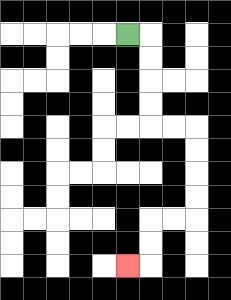{'start': '[5, 1]', 'end': '[5, 11]', 'path_directions': 'R,D,D,D,D,R,R,D,D,D,D,L,L,D,D,L', 'path_coordinates': '[[5, 1], [6, 1], [6, 2], [6, 3], [6, 4], [6, 5], [7, 5], [8, 5], [8, 6], [8, 7], [8, 8], [8, 9], [7, 9], [6, 9], [6, 10], [6, 11], [5, 11]]'}